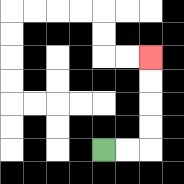{'start': '[4, 6]', 'end': '[6, 2]', 'path_directions': 'R,R,U,U,U,U', 'path_coordinates': '[[4, 6], [5, 6], [6, 6], [6, 5], [6, 4], [6, 3], [6, 2]]'}